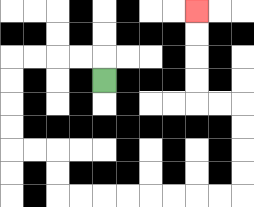{'start': '[4, 3]', 'end': '[8, 0]', 'path_directions': 'U,L,L,L,L,D,D,D,D,R,R,D,D,R,R,R,R,R,R,R,R,U,U,U,U,L,L,U,U,U,U', 'path_coordinates': '[[4, 3], [4, 2], [3, 2], [2, 2], [1, 2], [0, 2], [0, 3], [0, 4], [0, 5], [0, 6], [1, 6], [2, 6], [2, 7], [2, 8], [3, 8], [4, 8], [5, 8], [6, 8], [7, 8], [8, 8], [9, 8], [10, 8], [10, 7], [10, 6], [10, 5], [10, 4], [9, 4], [8, 4], [8, 3], [8, 2], [8, 1], [8, 0]]'}